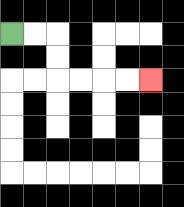{'start': '[0, 1]', 'end': '[6, 3]', 'path_directions': 'R,R,D,D,R,R,R,R', 'path_coordinates': '[[0, 1], [1, 1], [2, 1], [2, 2], [2, 3], [3, 3], [4, 3], [5, 3], [6, 3]]'}